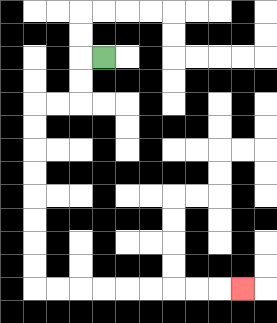{'start': '[4, 2]', 'end': '[10, 12]', 'path_directions': 'L,D,D,L,L,D,D,D,D,D,D,D,D,R,R,R,R,R,R,R,R,R', 'path_coordinates': '[[4, 2], [3, 2], [3, 3], [3, 4], [2, 4], [1, 4], [1, 5], [1, 6], [1, 7], [1, 8], [1, 9], [1, 10], [1, 11], [1, 12], [2, 12], [3, 12], [4, 12], [5, 12], [6, 12], [7, 12], [8, 12], [9, 12], [10, 12]]'}